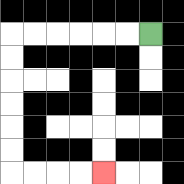{'start': '[6, 1]', 'end': '[4, 7]', 'path_directions': 'L,L,L,L,L,L,D,D,D,D,D,D,R,R,R,R', 'path_coordinates': '[[6, 1], [5, 1], [4, 1], [3, 1], [2, 1], [1, 1], [0, 1], [0, 2], [0, 3], [0, 4], [0, 5], [0, 6], [0, 7], [1, 7], [2, 7], [3, 7], [4, 7]]'}